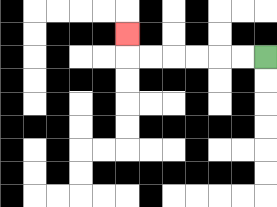{'start': '[11, 2]', 'end': '[5, 1]', 'path_directions': 'L,L,L,L,L,L,U', 'path_coordinates': '[[11, 2], [10, 2], [9, 2], [8, 2], [7, 2], [6, 2], [5, 2], [5, 1]]'}